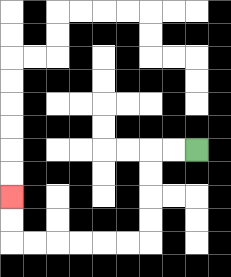{'start': '[8, 6]', 'end': '[0, 8]', 'path_directions': 'L,L,D,D,D,D,L,L,L,L,L,L,U,U', 'path_coordinates': '[[8, 6], [7, 6], [6, 6], [6, 7], [6, 8], [6, 9], [6, 10], [5, 10], [4, 10], [3, 10], [2, 10], [1, 10], [0, 10], [0, 9], [0, 8]]'}